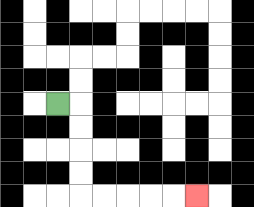{'start': '[2, 4]', 'end': '[8, 8]', 'path_directions': 'R,D,D,D,D,R,R,R,R,R', 'path_coordinates': '[[2, 4], [3, 4], [3, 5], [3, 6], [3, 7], [3, 8], [4, 8], [5, 8], [6, 8], [7, 8], [8, 8]]'}